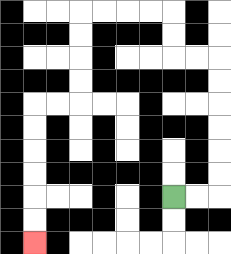{'start': '[7, 8]', 'end': '[1, 10]', 'path_directions': 'R,R,U,U,U,U,U,U,L,L,U,U,L,L,L,L,D,D,D,D,L,L,D,D,D,D,D,D', 'path_coordinates': '[[7, 8], [8, 8], [9, 8], [9, 7], [9, 6], [9, 5], [9, 4], [9, 3], [9, 2], [8, 2], [7, 2], [7, 1], [7, 0], [6, 0], [5, 0], [4, 0], [3, 0], [3, 1], [3, 2], [3, 3], [3, 4], [2, 4], [1, 4], [1, 5], [1, 6], [1, 7], [1, 8], [1, 9], [1, 10]]'}